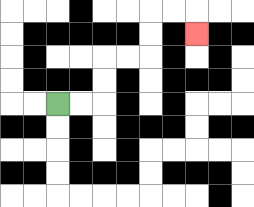{'start': '[2, 4]', 'end': '[8, 1]', 'path_directions': 'R,R,U,U,R,R,U,U,R,R,D', 'path_coordinates': '[[2, 4], [3, 4], [4, 4], [4, 3], [4, 2], [5, 2], [6, 2], [6, 1], [6, 0], [7, 0], [8, 0], [8, 1]]'}